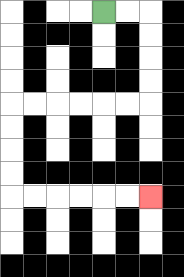{'start': '[4, 0]', 'end': '[6, 8]', 'path_directions': 'R,R,D,D,D,D,L,L,L,L,L,L,D,D,D,D,R,R,R,R,R,R', 'path_coordinates': '[[4, 0], [5, 0], [6, 0], [6, 1], [6, 2], [6, 3], [6, 4], [5, 4], [4, 4], [3, 4], [2, 4], [1, 4], [0, 4], [0, 5], [0, 6], [0, 7], [0, 8], [1, 8], [2, 8], [3, 8], [4, 8], [5, 8], [6, 8]]'}